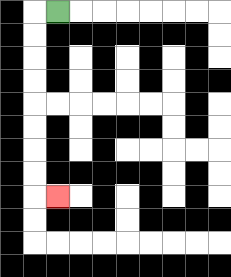{'start': '[2, 0]', 'end': '[2, 8]', 'path_directions': 'L,D,D,D,D,D,D,D,D,R', 'path_coordinates': '[[2, 0], [1, 0], [1, 1], [1, 2], [1, 3], [1, 4], [1, 5], [1, 6], [1, 7], [1, 8], [2, 8]]'}